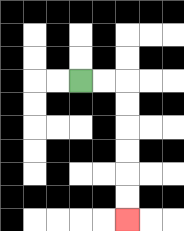{'start': '[3, 3]', 'end': '[5, 9]', 'path_directions': 'R,R,D,D,D,D,D,D', 'path_coordinates': '[[3, 3], [4, 3], [5, 3], [5, 4], [5, 5], [5, 6], [5, 7], [5, 8], [5, 9]]'}